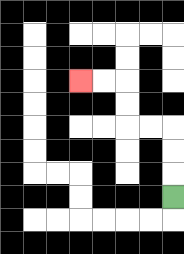{'start': '[7, 8]', 'end': '[3, 3]', 'path_directions': 'U,U,U,L,L,U,U,L,L', 'path_coordinates': '[[7, 8], [7, 7], [7, 6], [7, 5], [6, 5], [5, 5], [5, 4], [5, 3], [4, 3], [3, 3]]'}